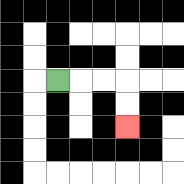{'start': '[2, 3]', 'end': '[5, 5]', 'path_directions': 'R,R,R,D,D', 'path_coordinates': '[[2, 3], [3, 3], [4, 3], [5, 3], [5, 4], [5, 5]]'}